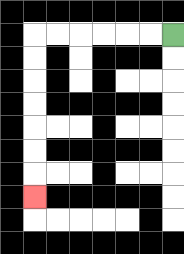{'start': '[7, 1]', 'end': '[1, 8]', 'path_directions': 'L,L,L,L,L,L,D,D,D,D,D,D,D', 'path_coordinates': '[[7, 1], [6, 1], [5, 1], [4, 1], [3, 1], [2, 1], [1, 1], [1, 2], [1, 3], [1, 4], [1, 5], [1, 6], [1, 7], [1, 8]]'}